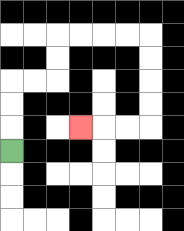{'start': '[0, 6]', 'end': '[3, 5]', 'path_directions': 'U,U,U,R,R,U,U,R,R,R,R,D,D,D,D,L,L,L', 'path_coordinates': '[[0, 6], [0, 5], [0, 4], [0, 3], [1, 3], [2, 3], [2, 2], [2, 1], [3, 1], [4, 1], [5, 1], [6, 1], [6, 2], [6, 3], [6, 4], [6, 5], [5, 5], [4, 5], [3, 5]]'}